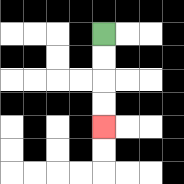{'start': '[4, 1]', 'end': '[4, 5]', 'path_directions': 'D,D,D,D', 'path_coordinates': '[[4, 1], [4, 2], [4, 3], [4, 4], [4, 5]]'}